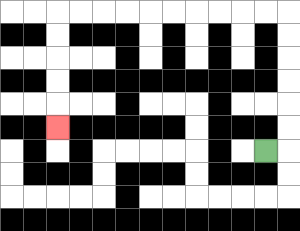{'start': '[11, 6]', 'end': '[2, 5]', 'path_directions': 'R,U,U,U,U,U,U,L,L,L,L,L,L,L,L,L,L,D,D,D,D,D', 'path_coordinates': '[[11, 6], [12, 6], [12, 5], [12, 4], [12, 3], [12, 2], [12, 1], [12, 0], [11, 0], [10, 0], [9, 0], [8, 0], [7, 0], [6, 0], [5, 0], [4, 0], [3, 0], [2, 0], [2, 1], [2, 2], [2, 3], [2, 4], [2, 5]]'}